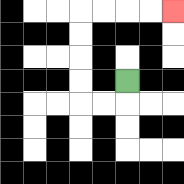{'start': '[5, 3]', 'end': '[7, 0]', 'path_directions': 'D,L,L,U,U,U,U,R,R,R,R', 'path_coordinates': '[[5, 3], [5, 4], [4, 4], [3, 4], [3, 3], [3, 2], [3, 1], [3, 0], [4, 0], [5, 0], [6, 0], [7, 0]]'}